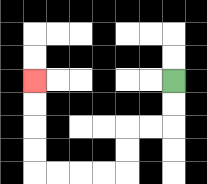{'start': '[7, 3]', 'end': '[1, 3]', 'path_directions': 'D,D,L,L,D,D,L,L,L,L,U,U,U,U', 'path_coordinates': '[[7, 3], [7, 4], [7, 5], [6, 5], [5, 5], [5, 6], [5, 7], [4, 7], [3, 7], [2, 7], [1, 7], [1, 6], [1, 5], [1, 4], [1, 3]]'}